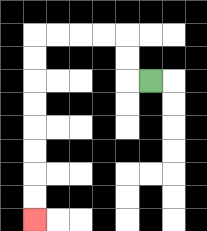{'start': '[6, 3]', 'end': '[1, 9]', 'path_directions': 'L,U,U,L,L,L,L,D,D,D,D,D,D,D,D', 'path_coordinates': '[[6, 3], [5, 3], [5, 2], [5, 1], [4, 1], [3, 1], [2, 1], [1, 1], [1, 2], [1, 3], [1, 4], [1, 5], [1, 6], [1, 7], [1, 8], [1, 9]]'}